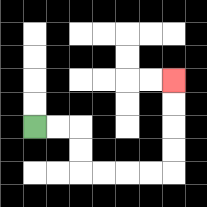{'start': '[1, 5]', 'end': '[7, 3]', 'path_directions': 'R,R,D,D,R,R,R,R,U,U,U,U', 'path_coordinates': '[[1, 5], [2, 5], [3, 5], [3, 6], [3, 7], [4, 7], [5, 7], [6, 7], [7, 7], [7, 6], [7, 5], [7, 4], [7, 3]]'}